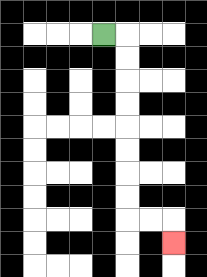{'start': '[4, 1]', 'end': '[7, 10]', 'path_directions': 'R,D,D,D,D,D,D,D,D,R,R,D', 'path_coordinates': '[[4, 1], [5, 1], [5, 2], [5, 3], [5, 4], [5, 5], [5, 6], [5, 7], [5, 8], [5, 9], [6, 9], [7, 9], [7, 10]]'}